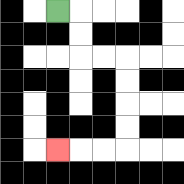{'start': '[2, 0]', 'end': '[2, 6]', 'path_directions': 'R,D,D,R,R,D,D,D,D,L,L,L', 'path_coordinates': '[[2, 0], [3, 0], [3, 1], [3, 2], [4, 2], [5, 2], [5, 3], [5, 4], [5, 5], [5, 6], [4, 6], [3, 6], [2, 6]]'}